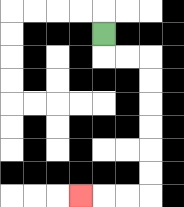{'start': '[4, 1]', 'end': '[3, 8]', 'path_directions': 'D,R,R,D,D,D,D,D,D,L,L,L', 'path_coordinates': '[[4, 1], [4, 2], [5, 2], [6, 2], [6, 3], [6, 4], [6, 5], [6, 6], [6, 7], [6, 8], [5, 8], [4, 8], [3, 8]]'}